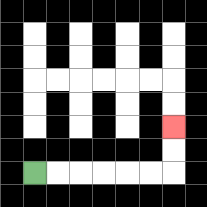{'start': '[1, 7]', 'end': '[7, 5]', 'path_directions': 'R,R,R,R,R,R,U,U', 'path_coordinates': '[[1, 7], [2, 7], [3, 7], [4, 7], [5, 7], [6, 7], [7, 7], [7, 6], [7, 5]]'}